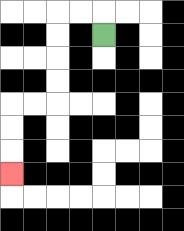{'start': '[4, 1]', 'end': '[0, 7]', 'path_directions': 'U,L,L,D,D,D,D,L,L,D,D,D', 'path_coordinates': '[[4, 1], [4, 0], [3, 0], [2, 0], [2, 1], [2, 2], [2, 3], [2, 4], [1, 4], [0, 4], [0, 5], [0, 6], [0, 7]]'}